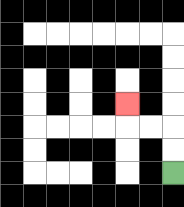{'start': '[7, 7]', 'end': '[5, 4]', 'path_directions': 'U,U,L,L,U', 'path_coordinates': '[[7, 7], [7, 6], [7, 5], [6, 5], [5, 5], [5, 4]]'}